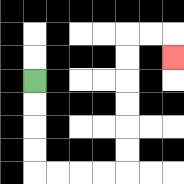{'start': '[1, 3]', 'end': '[7, 2]', 'path_directions': 'D,D,D,D,R,R,R,R,U,U,U,U,U,U,R,R,D', 'path_coordinates': '[[1, 3], [1, 4], [1, 5], [1, 6], [1, 7], [2, 7], [3, 7], [4, 7], [5, 7], [5, 6], [5, 5], [5, 4], [5, 3], [5, 2], [5, 1], [6, 1], [7, 1], [7, 2]]'}